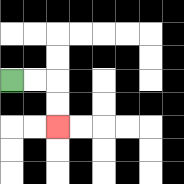{'start': '[0, 3]', 'end': '[2, 5]', 'path_directions': 'R,R,D,D', 'path_coordinates': '[[0, 3], [1, 3], [2, 3], [2, 4], [2, 5]]'}